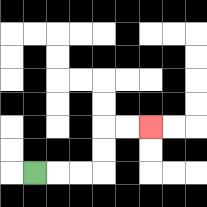{'start': '[1, 7]', 'end': '[6, 5]', 'path_directions': 'R,R,R,U,U,R,R', 'path_coordinates': '[[1, 7], [2, 7], [3, 7], [4, 7], [4, 6], [4, 5], [5, 5], [6, 5]]'}